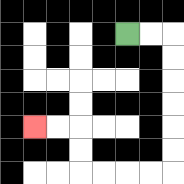{'start': '[5, 1]', 'end': '[1, 5]', 'path_directions': 'R,R,D,D,D,D,D,D,L,L,L,L,U,U,L,L', 'path_coordinates': '[[5, 1], [6, 1], [7, 1], [7, 2], [7, 3], [7, 4], [7, 5], [7, 6], [7, 7], [6, 7], [5, 7], [4, 7], [3, 7], [3, 6], [3, 5], [2, 5], [1, 5]]'}